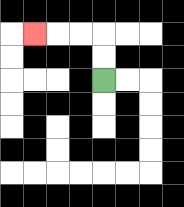{'start': '[4, 3]', 'end': '[1, 1]', 'path_directions': 'U,U,L,L,L', 'path_coordinates': '[[4, 3], [4, 2], [4, 1], [3, 1], [2, 1], [1, 1]]'}